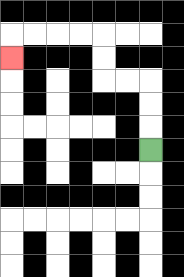{'start': '[6, 6]', 'end': '[0, 2]', 'path_directions': 'U,U,U,L,L,U,U,L,L,L,L,D', 'path_coordinates': '[[6, 6], [6, 5], [6, 4], [6, 3], [5, 3], [4, 3], [4, 2], [4, 1], [3, 1], [2, 1], [1, 1], [0, 1], [0, 2]]'}